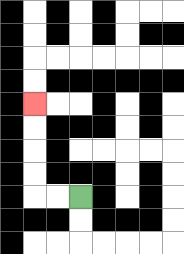{'start': '[3, 8]', 'end': '[1, 4]', 'path_directions': 'L,L,U,U,U,U', 'path_coordinates': '[[3, 8], [2, 8], [1, 8], [1, 7], [1, 6], [1, 5], [1, 4]]'}